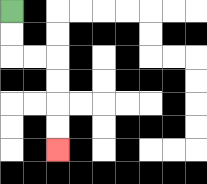{'start': '[0, 0]', 'end': '[2, 6]', 'path_directions': 'D,D,R,R,D,D,D,D', 'path_coordinates': '[[0, 0], [0, 1], [0, 2], [1, 2], [2, 2], [2, 3], [2, 4], [2, 5], [2, 6]]'}